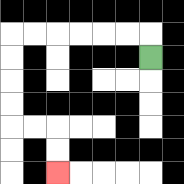{'start': '[6, 2]', 'end': '[2, 7]', 'path_directions': 'U,L,L,L,L,L,L,D,D,D,D,R,R,D,D', 'path_coordinates': '[[6, 2], [6, 1], [5, 1], [4, 1], [3, 1], [2, 1], [1, 1], [0, 1], [0, 2], [0, 3], [0, 4], [0, 5], [1, 5], [2, 5], [2, 6], [2, 7]]'}